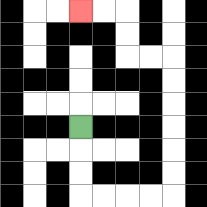{'start': '[3, 5]', 'end': '[3, 0]', 'path_directions': 'D,D,D,R,R,R,R,U,U,U,U,U,U,L,L,U,U,L,L', 'path_coordinates': '[[3, 5], [3, 6], [3, 7], [3, 8], [4, 8], [5, 8], [6, 8], [7, 8], [7, 7], [7, 6], [7, 5], [7, 4], [7, 3], [7, 2], [6, 2], [5, 2], [5, 1], [5, 0], [4, 0], [3, 0]]'}